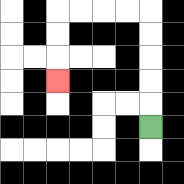{'start': '[6, 5]', 'end': '[2, 3]', 'path_directions': 'U,U,U,U,U,L,L,L,L,D,D,D', 'path_coordinates': '[[6, 5], [6, 4], [6, 3], [6, 2], [6, 1], [6, 0], [5, 0], [4, 0], [3, 0], [2, 0], [2, 1], [2, 2], [2, 3]]'}